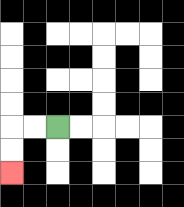{'start': '[2, 5]', 'end': '[0, 7]', 'path_directions': 'L,L,D,D', 'path_coordinates': '[[2, 5], [1, 5], [0, 5], [0, 6], [0, 7]]'}